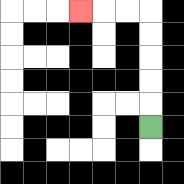{'start': '[6, 5]', 'end': '[3, 0]', 'path_directions': 'U,U,U,U,U,L,L,L', 'path_coordinates': '[[6, 5], [6, 4], [6, 3], [6, 2], [6, 1], [6, 0], [5, 0], [4, 0], [3, 0]]'}